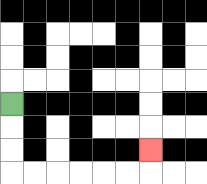{'start': '[0, 4]', 'end': '[6, 6]', 'path_directions': 'D,D,D,R,R,R,R,R,R,U', 'path_coordinates': '[[0, 4], [0, 5], [0, 6], [0, 7], [1, 7], [2, 7], [3, 7], [4, 7], [5, 7], [6, 7], [6, 6]]'}